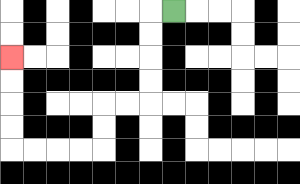{'start': '[7, 0]', 'end': '[0, 2]', 'path_directions': 'L,D,D,D,D,L,L,D,D,L,L,L,L,U,U,U,U', 'path_coordinates': '[[7, 0], [6, 0], [6, 1], [6, 2], [6, 3], [6, 4], [5, 4], [4, 4], [4, 5], [4, 6], [3, 6], [2, 6], [1, 6], [0, 6], [0, 5], [0, 4], [0, 3], [0, 2]]'}